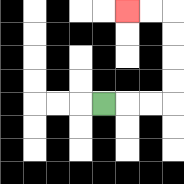{'start': '[4, 4]', 'end': '[5, 0]', 'path_directions': 'R,R,R,U,U,U,U,L,L', 'path_coordinates': '[[4, 4], [5, 4], [6, 4], [7, 4], [7, 3], [7, 2], [7, 1], [7, 0], [6, 0], [5, 0]]'}